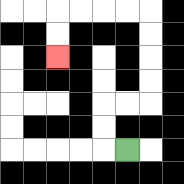{'start': '[5, 6]', 'end': '[2, 2]', 'path_directions': 'L,U,U,R,R,U,U,U,U,L,L,L,L,D,D', 'path_coordinates': '[[5, 6], [4, 6], [4, 5], [4, 4], [5, 4], [6, 4], [6, 3], [6, 2], [6, 1], [6, 0], [5, 0], [4, 0], [3, 0], [2, 0], [2, 1], [2, 2]]'}